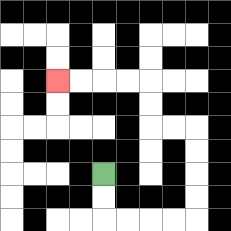{'start': '[4, 7]', 'end': '[2, 3]', 'path_directions': 'D,D,R,R,R,R,U,U,U,U,L,L,U,U,L,L,L,L', 'path_coordinates': '[[4, 7], [4, 8], [4, 9], [5, 9], [6, 9], [7, 9], [8, 9], [8, 8], [8, 7], [8, 6], [8, 5], [7, 5], [6, 5], [6, 4], [6, 3], [5, 3], [4, 3], [3, 3], [2, 3]]'}